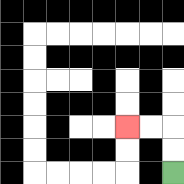{'start': '[7, 7]', 'end': '[5, 5]', 'path_directions': 'U,U,L,L', 'path_coordinates': '[[7, 7], [7, 6], [7, 5], [6, 5], [5, 5]]'}